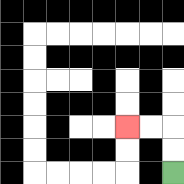{'start': '[7, 7]', 'end': '[5, 5]', 'path_directions': 'U,U,L,L', 'path_coordinates': '[[7, 7], [7, 6], [7, 5], [6, 5], [5, 5]]'}